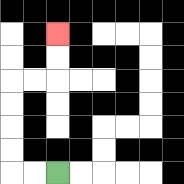{'start': '[2, 7]', 'end': '[2, 1]', 'path_directions': 'L,L,U,U,U,U,R,R,U,U', 'path_coordinates': '[[2, 7], [1, 7], [0, 7], [0, 6], [0, 5], [0, 4], [0, 3], [1, 3], [2, 3], [2, 2], [2, 1]]'}